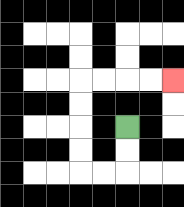{'start': '[5, 5]', 'end': '[7, 3]', 'path_directions': 'D,D,L,L,U,U,U,U,R,R,R,R', 'path_coordinates': '[[5, 5], [5, 6], [5, 7], [4, 7], [3, 7], [3, 6], [3, 5], [3, 4], [3, 3], [4, 3], [5, 3], [6, 3], [7, 3]]'}